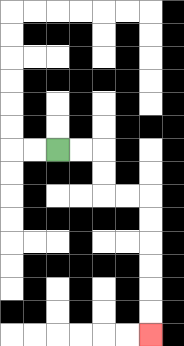{'start': '[2, 6]', 'end': '[6, 14]', 'path_directions': 'R,R,D,D,R,R,D,D,D,D,D,D', 'path_coordinates': '[[2, 6], [3, 6], [4, 6], [4, 7], [4, 8], [5, 8], [6, 8], [6, 9], [6, 10], [6, 11], [6, 12], [6, 13], [6, 14]]'}